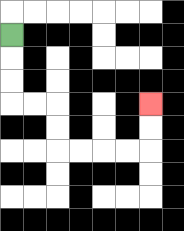{'start': '[0, 1]', 'end': '[6, 4]', 'path_directions': 'D,D,D,R,R,D,D,R,R,R,R,U,U', 'path_coordinates': '[[0, 1], [0, 2], [0, 3], [0, 4], [1, 4], [2, 4], [2, 5], [2, 6], [3, 6], [4, 6], [5, 6], [6, 6], [6, 5], [6, 4]]'}